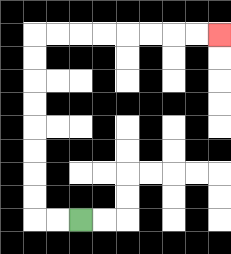{'start': '[3, 9]', 'end': '[9, 1]', 'path_directions': 'L,L,U,U,U,U,U,U,U,U,R,R,R,R,R,R,R,R', 'path_coordinates': '[[3, 9], [2, 9], [1, 9], [1, 8], [1, 7], [1, 6], [1, 5], [1, 4], [1, 3], [1, 2], [1, 1], [2, 1], [3, 1], [4, 1], [5, 1], [6, 1], [7, 1], [8, 1], [9, 1]]'}